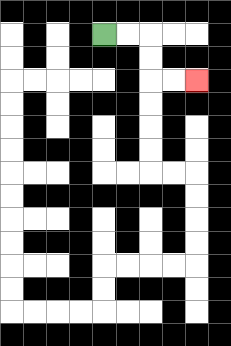{'start': '[4, 1]', 'end': '[8, 3]', 'path_directions': 'R,R,D,D,R,R', 'path_coordinates': '[[4, 1], [5, 1], [6, 1], [6, 2], [6, 3], [7, 3], [8, 3]]'}